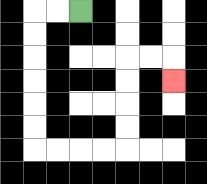{'start': '[3, 0]', 'end': '[7, 3]', 'path_directions': 'L,L,D,D,D,D,D,D,R,R,R,R,U,U,U,U,R,R,D', 'path_coordinates': '[[3, 0], [2, 0], [1, 0], [1, 1], [1, 2], [1, 3], [1, 4], [1, 5], [1, 6], [2, 6], [3, 6], [4, 6], [5, 6], [5, 5], [5, 4], [5, 3], [5, 2], [6, 2], [7, 2], [7, 3]]'}